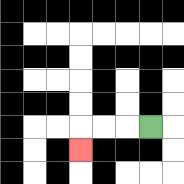{'start': '[6, 5]', 'end': '[3, 6]', 'path_directions': 'L,L,L,D', 'path_coordinates': '[[6, 5], [5, 5], [4, 5], [3, 5], [3, 6]]'}